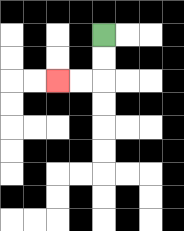{'start': '[4, 1]', 'end': '[2, 3]', 'path_directions': 'D,D,L,L', 'path_coordinates': '[[4, 1], [4, 2], [4, 3], [3, 3], [2, 3]]'}